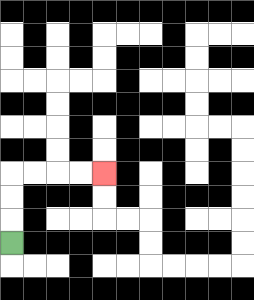{'start': '[0, 10]', 'end': '[4, 7]', 'path_directions': 'U,U,U,R,R,R,R', 'path_coordinates': '[[0, 10], [0, 9], [0, 8], [0, 7], [1, 7], [2, 7], [3, 7], [4, 7]]'}